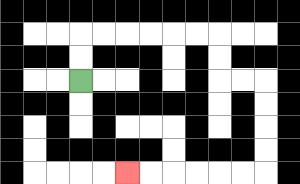{'start': '[3, 3]', 'end': '[5, 7]', 'path_directions': 'U,U,R,R,R,R,R,R,D,D,R,R,D,D,D,D,L,L,L,L,L,L', 'path_coordinates': '[[3, 3], [3, 2], [3, 1], [4, 1], [5, 1], [6, 1], [7, 1], [8, 1], [9, 1], [9, 2], [9, 3], [10, 3], [11, 3], [11, 4], [11, 5], [11, 6], [11, 7], [10, 7], [9, 7], [8, 7], [7, 7], [6, 7], [5, 7]]'}